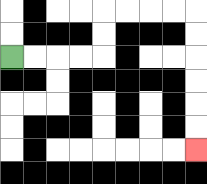{'start': '[0, 2]', 'end': '[8, 6]', 'path_directions': 'R,R,R,R,U,U,R,R,R,R,D,D,D,D,D,D', 'path_coordinates': '[[0, 2], [1, 2], [2, 2], [3, 2], [4, 2], [4, 1], [4, 0], [5, 0], [6, 0], [7, 0], [8, 0], [8, 1], [8, 2], [8, 3], [8, 4], [8, 5], [8, 6]]'}